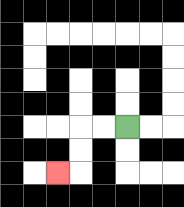{'start': '[5, 5]', 'end': '[2, 7]', 'path_directions': 'L,L,D,D,L', 'path_coordinates': '[[5, 5], [4, 5], [3, 5], [3, 6], [3, 7], [2, 7]]'}